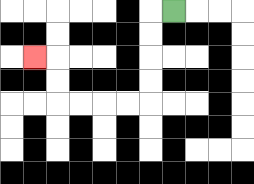{'start': '[7, 0]', 'end': '[1, 2]', 'path_directions': 'L,D,D,D,D,L,L,L,L,U,U,L', 'path_coordinates': '[[7, 0], [6, 0], [6, 1], [6, 2], [6, 3], [6, 4], [5, 4], [4, 4], [3, 4], [2, 4], [2, 3], [2, 2], [1, 2]]'}